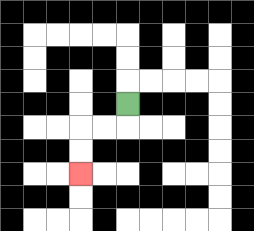{'start': '[5, 4]', 'end': '[3, 7]', 'path_directions': 'D,L,L,D,D', 'path_coordinates': '[[5, 4], [5, 5], [4, 5], [3, 5], [3, 6], [3, 7]]'}